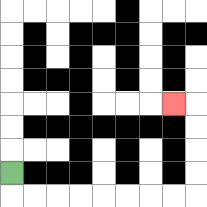{'start': '[0, 7]', 'end': '[7, 4]', 'path_directions': 'D,R,R,R,R,R,R,R,R,U,U,U,U,L', 'path_coordinates': '[[0, 7], [0, 8], [1, 8], [2, 8], [3, 8], [4, 8], [5, 8], [6, 8], [7, 8], [8, 8], [8, 7], [8, 6], [8, 5], [8, 4], [7, 4]]'}